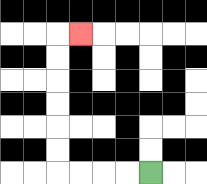{'start': '[6, 7]', 'end': '[3, 1]', 'path_directions': 'L,L,L,L,U,U,U,U,U,U,R', 'path_coordinates': '[[6, 7], [5, 7], [4, 7], [3, 7], [2, 7], [2, 6], [2, 5], [2, 4], [2, 3], [2, 2], [2, 1], [3, 1]]'}